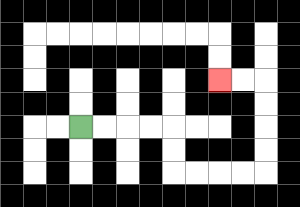{'start': '[3, 5]', 'end': '[9, 3]', 'path_directions': 'R,R,R,R,D,D,R,R,R,R,U,U,U,U,L,L', 'path_coordinates': '[[3, 5], [4, 5], [5, 5], [6, 5], [7, 5], [7, 6], [7, 7], [8, 7], [9, 7], [10, 7], [11, 7], [11, 6], [11, 5], [11, 4], [11, 3], [10, 3], [9, 3]]'}